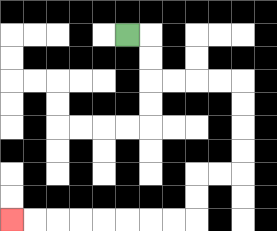{'start': '[5, 1]', 'end': '[0, 9]', 'path_directions': 'R,D,D,R,R,R,R,D,D,D,D,L,L,D,D,L,L,L,L,L,L,L,L', 'path_coordinates': '[[5, 1], [6, 1], [6, 2], [6, 3], [7, 3], [8, 3], [9, 3], [10, 3], [10, 4], [10, 5], [10, 6], [10, 7], [9, 7], [8, 7], [8, 8], [8, 9], [7, 9], [6, 9], [5, 9], [4, 9], [3, 9], [2, 9], [1, 9], [0, 9]]'}